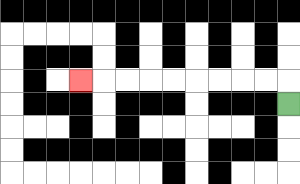{'start': '[12, 4]', 'end': '[3, 3]', 'path_directions': 'U,L,L,L,L,L,L,L,L,L', 'path_coordinates': '[[12, 4], [12, 3], [11, 3], [10, 3], [9, 3], [8, 3], [7, 3], [6, 3], [5, 3], [4, 3], [3, 3]]'}